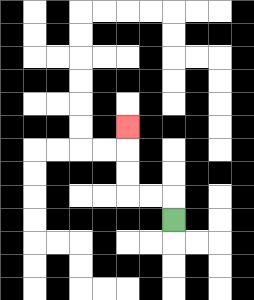{'start': '[7, 9]', 'end': '[5, 5]', 'path_directions': 'U,L,L,U,U,U', 'path_coordinates': '[[7, 9], [7, 8], [6, 8], [5, 8], [5, 7], [5, 6], [5, 5]]'}